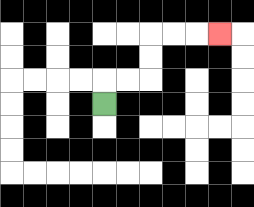{'start': '[4, 4]', 'end': '[9, 1]', 'path_directions': 'U,R,R,U,U,R,R,R', 'path_coordinates': '[[4, 4], [4, 3], [5, 3], [6, 3], [6, 2], [6, 1], [7, 1], [8, 1], [9, 1]]'}